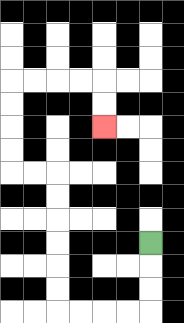{'start': '[6, 10]', 'end': '[4, 5]', 'path_directions': 'D,D,D,L,L,L,L,U,U,U,U,U,U,L,L,U,U,U,U,R,R,R,R,D,D', 'path_coordinates': '[[6, 10], [6, 11], [6, 12], [6, 13], [5, 13], [4, 13], [3, 13], [2, 13], [2, 12], [2, 11], [2, 10], [2, 9], [2, 8], [2, 7], [1, 7], [0, 7], [0, 6], [0, 5], [0, 4], [0, 3], [1, 3], [2, 3], [3, 3], [4, 3], [4, 4], [4, 5]]'}